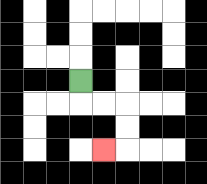{'start': '[3, 3]', 'end': '[4, 6]', 'path_directions': 'D,R,R,D,D,L', 'path_coordinates': '[[3, 3], [3, 4], [4, 4], [5, 4], [5, 5], [5, 6], [4, 6]]'}